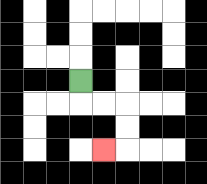{'start': '[3, 3]', 'end': '[4, 6]', 'path_directions': 'D,R,R,D,D,L', 'path_coordinates': '[[3, 3], [3, 4], [4, 4], [5, 4], [5, 5], [5, 6], [4, 6]]'}